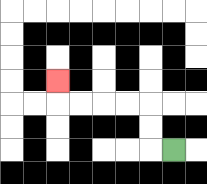{'start': '[7, 6]', 'end': '[2, 3]', 'path_directions': 'L,U,U,L,L,L,L,U', 'path_coordinates': '[[7, 6], [6, 6], [6, 5], [6, 4], [5, 4], [4, 4], [3, 4], [2, 4], [2, 3]]'}